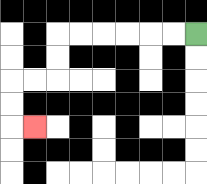{'start': '[8, 1]', 'end': '[1, 5]', 'path_directions': 'L,L,L,L,L,L,D,D,L,L,D,D,R', 'path_coordinates': '[[8, 1], [7, 1], [6, 1], [5, 1], [4, 1], [3, 1], [2, 1], [2, 2], [2, 3], [1, 3], [0, 3], [0, 4], [0, 5], [1, 5]]'}